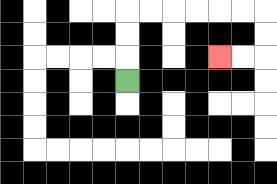{'start': '[5, 3]', 'end': '[9, 2]', 'path_directions': 'U,U,U,R,R,R,R,R,R,D,D,L,L', 'path_coordinates': '[[5, 3], [5, 2], [5, 1], [5, 0], [6, 0], [7, 0], [8, 0], [9, 0], [10, 0], [11, 0], [11, 1], [11, 2], [10, 2], [9, 2]]'}